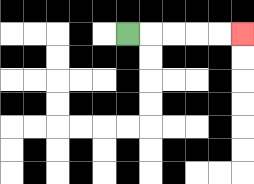{'start': '[5, 1]', 'end': '[10, 1]', 'path_directions': 'R,R,R,R,R', 'path_coordinates': '[[5, 1], [6, 1], [7, 1], [8, 1], [9, 1], [10, 1]]'}